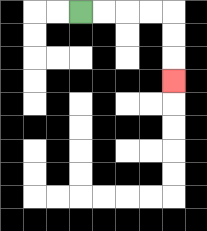{'start': '[3, 0]', 'end': '[7, 3]', 'path_directions': 'R,R,R,R,D,D,D', 'path_coordinates': '[[3, 0], [4, 0], [5, 0], [6, 0], [7, 0], [7, 1], [7, 2], [7, 3]]'}